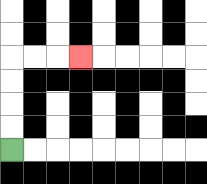{'start': '[0, 6]', 'end': '[3, 2]', 'path_directions': 'U,U,U,U,R,R,R', 'path_coordinates': '[[0, 6], [0, 5], [0, 4], [0, 3], [0, 2], [1, 2], [2, 2], [3, 2]]'}